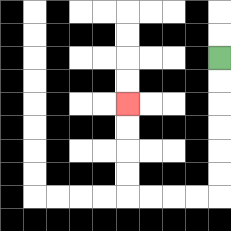{'start': '[9, 2]', 'end': '[5, 4]', 'path_directions': 'D,D,D,D,D,D,L,L,L,L,U,U,U,U', 'path_coordinates': '[[9, 2], [9, 3], [9, 4], [9, 5], [9, 6], [9, 7], [9, 8], [8, 8], [7, 8], [6, 8], [5, 8], [5, 7], [5, 6], [5, 5], [5, 4]]'}